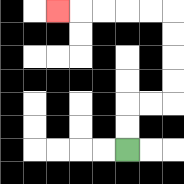{'start': '[5, 6]', 'end': '[2, 0]', 'path_directions': 'U,U,R,R,U,U,U,U,L,L,L,L,L', 'path_coordinates': '[[5, 6], [5, 5], [5, 4], [6, 4], [7, 4], [7, 3], [7, 2], [7, 1], [7, 0], [6, 0], [5, 0], [4, 0], [3, 0], [2, 0]]'}